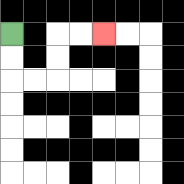{'start': '[0, 1]', 'end': '[4, 1]', 'path_directions': 'D,D,R,R,U,U,R,R', 'path_coordinates': '[[0, 1], [0, 2], [0, 3], [1, 3], [2, 3], [2, 2], [2, 1], [3, 1], [4, 1]]'}